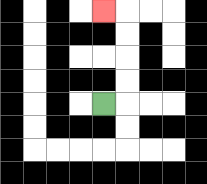{'start': '[4, 4]', 'end': '[4, 0]', 'path_directions': 'R,U,U,U,U,L', 'path_coordinates': '[[4, 4], [5, 4], [5, 3], [5, 2], [5, 1], [5, 0], [4, 0]]'}